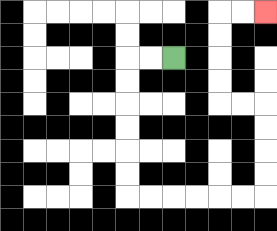{'start': '[7, 2]', 'end': '[11, 0]', 'path_directions': 'L,L,D,D,D,D,D,D,R,R,R,R,R,R,U,U,U,U,L,L,U,U,U,U,R,R', 'path_coordinates': '[[7, 2], [6, 2], [5, 2], [5, 3], [5, 4], [5, 5], [5, 6], [5, 7], [5, 8], [6, 8], [7, 8], [8, 8], [9, 8], [10, 8], [11, 8], [11, 7], [11, 6], [11, 5], [11, 4], [10, 4], [9, 4], [9, 3], [9, 2], [9, 1], [9, 0], [10, 0], [11, 0]]'}